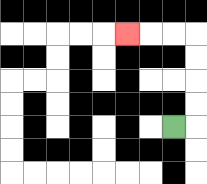{'start': '[7, 5]', 'end': '[5, 1]', 'path_directions': 'R,U,U,U,U,L,L,L', 'path_coordinates': '[[7, 5], [8, 5], [8, 4], [8, 3], [8, 2], [8, 1], [7, 1], [6, 1], [5, 1]]'}